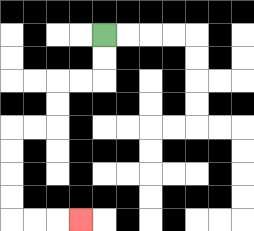{'start': '[4, 1]', 'end': '[3, 9]', 'path_directions': 'D,D,L,L,D,D,L,L,D,D,D,D,R,R,R', 'path_coordinates': '[[4, 1], [4, 2], [4, 3], [3, 3], [2, 3], [2, 4], [2, 5], [1, 5], [0, 5], [0, 6], [0, 7], [0, 8], [0, 9], [1, 9], [2, 9], [3, 9]]'}